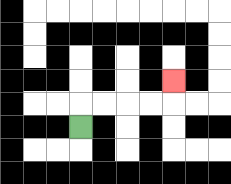{'start': '[3, 5]', 'end': '[7, 3]', 'path_directions': 'U,R,R,R,R,U', 'path_coordinates': '[[3, 5], [3, 4], [4, 4], [5, 4], [6, 4], [7, 4], [7, 3]]'}